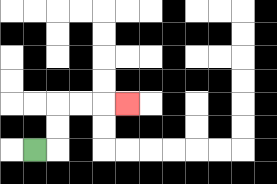{'start': '[1, 6]', 'end': '[5, 4]', 'path_directions': 'R,U,U,R,R,R', 'path_coordinates': '[[1, 6], [2, 6], [2, 5], [2, 4], [3, 4], [4, 4], [5, 4]]'}